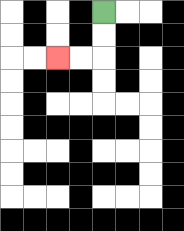{'start': '[4, 0]', 'end': '[2, 2]', 'path_directions': 'D,D,L,L', 'path_coordinates': '[[4, 0], [4, 1], [4, 2], [3, 2], [2, 2]]'}